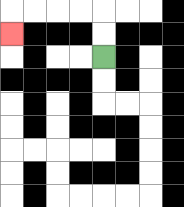{'start': '[4, 2]', 'end': '[0, 1]', 'path_directions': 'U,U,L,L,L,L,D', 'path_coordinates': '[[4, 2], [4, 1], [4, 0], [3, 0], [2, 0], [1, 0], [0, 0], [0, 1]]'}